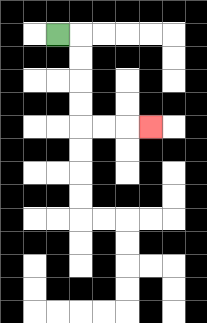{'start': '[2, 1]', 'end': '[6, 5]', 'path_directions': 'R,D,D,D,D,R,R,R', 'path_coordinates': '[[2, 1], [3, 1], [3, 2], [3, 3], [3, 4], [3, 5], [4, 5], [5, 5], [6, 5]]'}